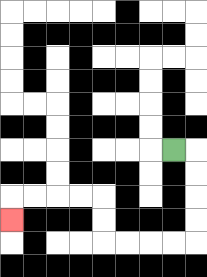{'start': '[7, 6]', 'end': '[0, 9]', 'path_directions': 'R,D,D,D,D,L,L,L,L,U,U,L,L,L,L,D', 'path_coordinates': '[[7, 6], [8, 6], [8, 7], [8, 8], [8, 9], [8, 10], [7, 10], [6, 10], [5, 10], [4, 10], [4, 9], [4, 8], [3, 8], [2, 8], [1, 8], [0, 8], [0, 9]]'}